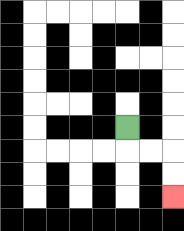{'start': '[5, 5]', 'end': '[7, 8]', 'path_directions': 'D,R,R,D,D', 'path_coordinates': '[[5, 5], [5, 6], [6, 6], [7, 6], [7, 7], [7, 8]]'}